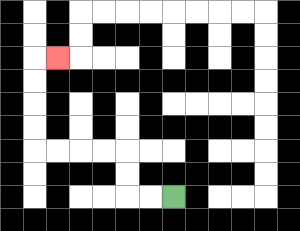{'start': '[7, 8]', 'end': '[2, 2]', 'path_directions': 'L,L,U,U,L,L,L,L,U,U,U,U,R', 'path_coordinates': '[[7, 8], [6, 8], [5, 8], [5, 7], [5, 6], [4, 6], [3, 6], [2, 6], [1, 6], [1, 5], [1, 4], [1, 3], [1, 2], [2, 2]]'}